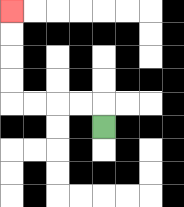{'start': '[4, 5]', 'end': '[0, 0]', 'path_directions': 'U,L,L,L,L,U,U,U,U', 'path_coordinates': '[[4, 5], [4, 4], [3, 4], [2, 4], [1, 4], [0, 4], [0, 3], [0, 2], [0, 1], [0, 0]]'}